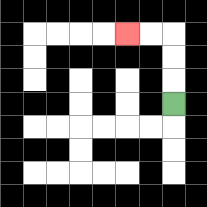{'start': '[7, 4]', 'end': '[5, 1]', 'path_directions': 'U,U,U,L,L', 'path_coordinates': '[[7, 4], [7, 3], [7, 2], [7, 1], [6, 1], [5, 1]]'}